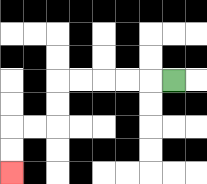{'start': '[7, 3]', 'end': '[0, 7]', 'path_directions': 'L,L,L,L,L,D,D,L,L,D,D', 'path_coordinates': '[[7, 3], [6, 3], [5, 3], [4, 3], [3, 3], [2, 3], [2, 4], [2, 5], [1, 5], [0, 5], [0, 6], [0, 7]]'}